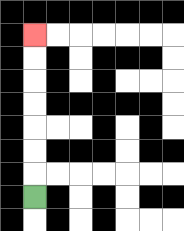{'start': '[1, 8]', 'end': '[1, 1]', 'path_directions': 'U,U,U,U,U,U,U', 'path_coordinates': '[[1, 8], [1, 7], [1, 6], [1, 5], [1, 4], [1, 3], [1, 2], [1, 1]]'}